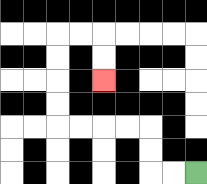{'start': '[8, 7]', 'end': '[4, 3]', 'path_directions': 'L,L,U,U,L,L,L,L,U,U,U,U,R,R,D,D', 'path_coordinates': '[[8, 7], [7, 7], [6, 7], [6, 6], [6, 5], [5, 5], [4, 5], [3, 5], [2, 5], [2, 4], [2, 3], [2, 2], [2, 1], [3, 1], [4, 1], [4, 2], [4, 3]]'}